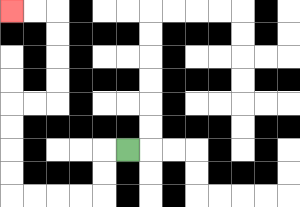{'start': '[5, 6]', 'end': '[0, 0]', 'path_directions': 'L,D,D,L,L,L,L,U,U,U,U,R,R,U,U,U,U,L,L', 'path_coordinates': '[[5, 6], [4, 6], [4, 7], [4, 8], [3, 8], [2, 8], [1, 8], [0, 8], [0, 7], [0, 6], [0, 5], [0, 4], [1, 4], [2, 4], [2, 3], [2, 2], [2, 1], [2, 0], [1, 0], [0, 0]]'}